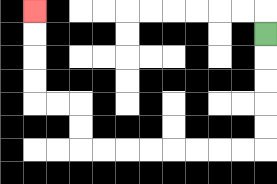{'start': '[11, 1]', 'end': '[1, 0]', 'path_directions': 'D,D,D,D,D,L,L,L,L,L,L,L,L,U,U,L,L,U,U,U,U', 'path_coordinates': '[[11, 1], [11, 2], [11, 3], [11, 4], [11, 5], [11, 6], [10, 6], [9, 6], [8, 6], [7, 6], [6, 6], [5, 6], [4, 6], [3, 6], [3, 5], [3, 4], [2, 4], [1, 4], [1, 3], [1, 2], [1, 1], [1, 0]]'}